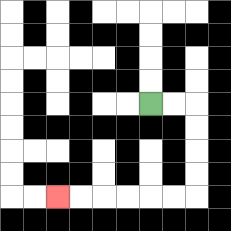{'start': '[6, 4]', 'end': '[2, 8]', 'path_directions': 'R,R,D,D,D,D,L,L,L,L,L,L', 'path_coordinates': '[[6, 4], [7, 4], [8, 4], [8, 5], [8, 6], [8, 7], [8, 8], [7, 8], [6, 8], [5, 8], [4, 8], [3, 8], [2, 8]]'}